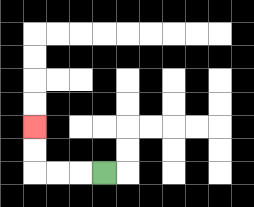{'start': '[4, 7]', 'end': '[1, 5]', 'path_directions': 'L,L,L,U,U', 'path_coordinates': '[[4, 7], [3, 7], [2, 7], [1, 7], [1, 6], [1, 5]]'}